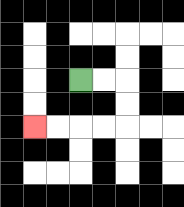{'start': '[3, 3]', 'end': '[1, 5]', 'path_directions': 'R,R,D,D,L,L,L,L', 'path_coordinates': '[[3, 3], [4, 3], [5, 3], [5, 4], [5, 5], [4, 5], [3, 5], [2, 5], [1, 5]]'}